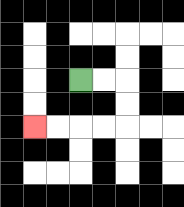{'start': '[3, 3]', 'end': '[1, 5]', 'path_directions': 'R,R,D,D,L,L,L,L', 'path_coordinates': '[[3, 3], [4, 3], [5, 3], [5, 4], [5, 5], [4, 5], [3, 5], [2, 5], [1, 5]]'}